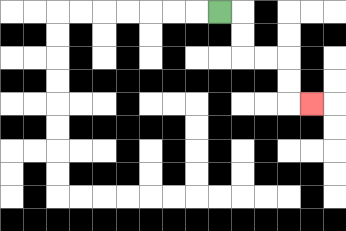{'start': '[9, 0]', 'end': '[13, 4]', 'path_directions': 'R,D,D,R,R,D,D,R', 'path_coordinates': '[[9, 0], [10, 0], [10, 1], [10, 2], [11, 2], [12, 2], [12, 3], [12, 4], [13, 4]]'}